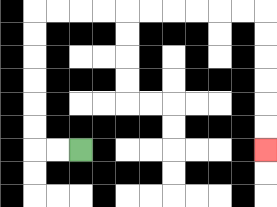{'start': '[3, 6]', 'end': '[11, 6]', 'path_directions': 'L,L,U,U,U,U,U,U,R,R,R,R,R,R,R,R,R,R,D,D,D,D,D,D', 'path_coordinates': '[[3, 6], [2, 6], [1, 6], [1, 5], [1, 4], [1, 3], [1, 2], [1, 1], [1, 0], [2, 0], [3, 0], [4, 0], [5, 0], [6, 0], [7, 0], [8, 0], [9, 0], [10, 0], [11, 0], [11, 1], [11, 2], [11, 3], [11, 4], [11, 5], [11, 6]]'}